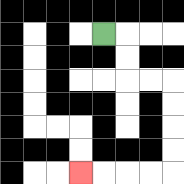{'start': '[4, 1]', 'end': '[3, 7]', 'path_directions': 'R,D,D,R,R,D,D,D,D,L,L,L,L', 'path_coordinates': '[[4, 1], [5, 1], [5, 2], [5, 3], [6, 3], [7, 3], [7, 4], [7, 5], [7, 6], [7, 7], [6, 7], [5, 7], [4, 7], [3, 7]]'}